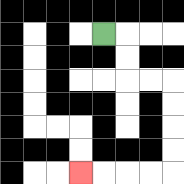{'start': '[4, 1]', 'end': '[3, 7]', 'path_directions': 'R,D,D,R,R,D,D,D,D,L,L,L,L', 'path_coordinates': '[[4, 1], [5, 1], [5, 2], [5, 3], [6, 3], [7, 3], [7, 4], [7, 5], [7, 6], [7, 7], [6, 7], [5, 7], [4, 7], [3, 7]]'}